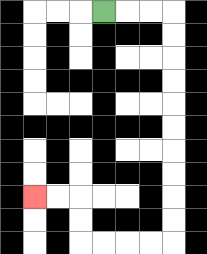{'start': '[4, 0]', 'end': '[1, 8]', 'path_directions': 'R,R,R,D,D,D,D,D,D,D,D,D,D,L,L,L,L,U,U,L,L', 'path_coordinates': '[[4, 0], [5, 0], [6, 0], [7, 0], [7, 1], [7, 2], [7, 3], [7, 4], [7, 5], [7, 6], [7, 7], [7, 8], [7, 9], [7, 10], [6, 10], [5, 10], [4, 10], [3, 10], [3, 9], [3, 8], [2, 8], [1, 8]]'}